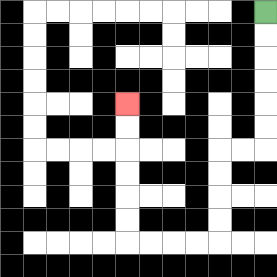{'start': '[11, 0]', 'end': '[5, 4]', 'path_directions': 'D,D,D,D,D,D,L,L,D,D,D,D,L,L,L,L,U,U,U,U,U,U', 'path_coordinates': '[[11, 0], [11, 1], [11, 2], [11, 3], [11, 4], [11, 5], [11, 6], [10, 6], [9, 6], [9, 7], [9, 8], [9, 9], [9, 10], [8, 10], [7, 10], [6, 10], [5, 10], [5, 9], [5, 8], [5, 7], [5, 6], [5, 5], [5, 4]]'}